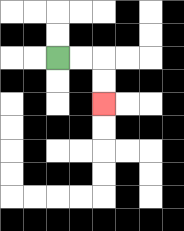{'start': '[2, 2]', 'end': '[4, 4]', 'path_directions': 'R,R,D,D', 'path_coordinates': '[[2, 2], [3, 2], [4, 2], [4, 3], [4, 4]]'}